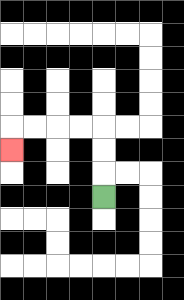{'start': '[4, 8]', 'end': '[0, 6]', 'path_directions': 'U,U,U,L,L,L,L,D', 'path_coordinates': '[[4, 8], [4, 7], [4, 6], [4, 5], [3, 5], [2, 5], [1, 5], [0, 5], [0, 6]]'}